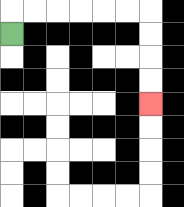{'start': '[0, 1]', 'end': '[6, 4]', 'path_directions': 'U,R,R,R,R,R,R,D,D,D,D', 'path_coordinates': '[[0, 1], [0, 0], [1, 0], [2, 0], [3, 0], [4, 0], [5, 0], [6, 0], [6, 1], [6, 2], [6, 3], [6, 4]]'}